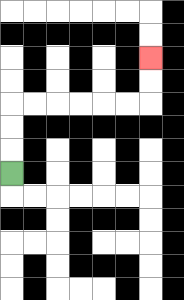{'start': '[0, 7]', 'end': '[6, 2]', 'path_directions': 'U,U,U,R,R,R,R,R,R,U,U', 'path_coordinates': '[[0, 7], [0, 6], [0, 5], [0, 4], [1, 4], [2, 4], [3, 4], [4, 4], [5, 4], [6, 4], [6, 3], [6, 2]]'}